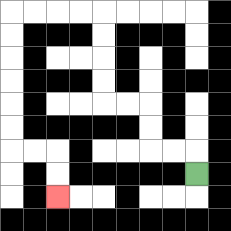{'start': '[8, 7]', 'end': '[2, 8]', 'path_directions': 'U,L,L,U,U,L,L,U,U,U,U,L,L,L,L,D,D,D,D,D,D,R,R,D,D', 'path_coordinates': '[[8, 7], [8, 6], [7, 6], [6, 6], [6, 5], [6, 4], [5, 4], [4, 4], [4, 3], [4, 2], [4, 1], [4, 0], [3, 0], [2, 0], [1, 0], [0, 0], [0, 1], [0, 2], [0, 3], [0, 4], [0, 5], [0, 6], [1, 6], [2, 6], [2, 7], [2, 8]]'}